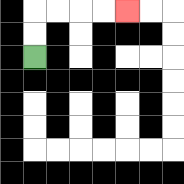{'start': '[1, 2]', 'end': '[5, 0]', 'path_directions': 'U,U,R,R,R,R', 'path_coordinates': '[[1, 2], [1, 1], [1, 0], [2, 0], [3, 0], [4, 0], [5, 0]]'}